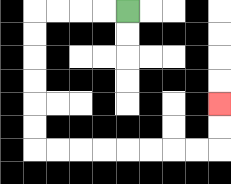{'start': '[5, 0]', 'end': '[9, 4]', 'path_directions': 'L,L,L,L,D,D,D,D,D,D,R,R,R,R,R,R,R,R,U,U', 'path_coordinates': '[[5, 0], [4, 0], [3, 0], [2, 0], [1, 0], [1, 1], [1, 2], [1, 3], [1, 4], [1, 5], [1, 6], [2, 6], [3, 6], [4, 6], [5, 6], [6, 6], [7, 6], [8, 6], [9, 6], [9, 5], [9, 4]]'}